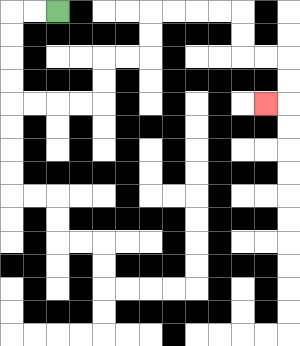{'start': '[2, 0]', 'end': '[11, 4]', 'path_directions': 'L,L,D,D,D,D,R,R,R,R,U,U,R,R,U,U,R,R,R,R,D,D,R,R,D,D,L', 'path_coordinates': '[[2, 0], [1, 0], [0, 0], [0, 1], [0, 2], [0, 3], [0, 4], [1, 4], [2, 4], [3, 4], [4, 4], [4, 3], [4, 2], [5, 2], [6, 2], [6, 1], [6, 0], [7, 0], [8, 0], [9, 0], [10, 0], [10, 1], [10, 2], [11, 2], [12, 2], [12, 3], [12, 4], [11, 4]]'}